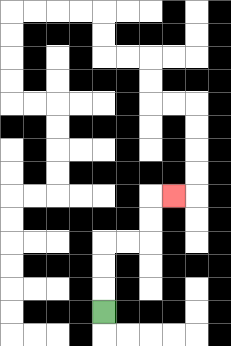{'start': '[4, 13]', 'end': '[7, 8]', 'path_directions': 'U,U,U,R,R,U,U,R', 'path_coordinates': '[[4, 13], [4, 12], [4, 11], [4, 10], [5, 10], [6, 10], [6, 9], [6, 8], [7, 8]]'}